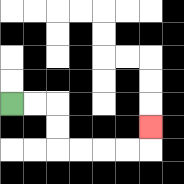{'start': '[0, 4]', 'end': '[6, 5]', 'path_directions': 'R,R,D,D,R,R,R,R,U', 'path_coordinates': '[[0, 4], [1, 4], [2, 4], [2, 5], [2, 6], [3, 6], [4, 6], [5, 6], [6, 6], [6, 5]]'}